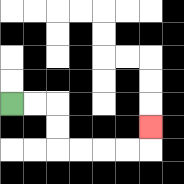{'start': '[0, 4]', 'end': '[6, 5]', 'path_directions': 'R,R,D,D,R,R,R,R,U', 'path_coordinates': '[[0, 4], [1, 4], [2, 4], [2, 5], [2, 6], [3, 6], [4, 6], [5, 6], [6, 6], [6, 5]]'}